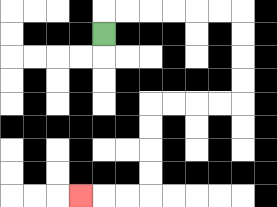{'start': '[4, 1]', 'end': '[3, 8]', 'path_directions': 'U,R,R,R,R,R,R,D,D,D,D,L,L,L,L,D,D,D,D,L,L,L', 'path_coordinates': '[[4, 1], [4, 0], [5, 0], [6, 0], [7, 0], [8, 0], [9, 0], [10, 0], [10, 1], [10, 2], [10, 3], [10, 4], [9, 4], [8, 4], [7, 4], [6, 4], [6, 5], [6, 6], [6, 7], [6, 8], [5, 8], [4, 8], [3, 8]]'}